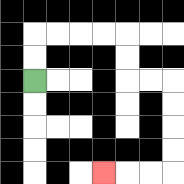{'start': '[1, 3]', 'end': '[4, 7]', 'path_directions': 'U,U,R,R,R,R,D,D,R,R,D,D,D,D,L,L,L', 'path_coordinates': '[[1, 3], [1, 2], [1, 1], [2, 1], [3, 1], [4, 1], [5, 1], [5, 2], [5, 3], [6, 3], [7, 3], [7, 4], [7, 5], [7, 6], [7, 7], [6, 7], [5, 7], [4, 7]]'}